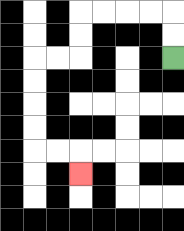{'start': '[7, 2]', 'end': '[3, 7]', 'path_directions': 'U,U,L,L,L,L,D,D,L,L,D,D,D,D,R,R,D', 'path_coordinates': '[[7, 2], [7, 1], [7, 0], [6, 0], [5, 0], [4, 0], [3, 0], [3, 1], [3, 2], [2, 2], [1, 2], [1, 3], [1, 4], [1, 5], [1, 6], [2, 6], [3, 6], [3, 7]]'}